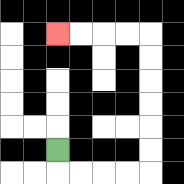{'start': '[2, 6]', 'end': '[2, 1]', 'path_directions': 'D,R,R,R,R,U,U,U,U,U,U,L,L,L,L', 'path_coordinates': '[[2, 6], [2, 7], [3, 7], [4, 7], [5, 7], [6, 7], [6, 6], [6, 5], [6, 4], [6, 3], [6, 2], [6, 1], [5, 1], [4, 1], [3, 1], [2, 1]]'}